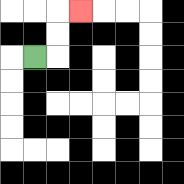{'start': '[1, 2]', 'end': '[3, 0]', 'path_directions': 'R,U,U,R', 'path_coordinates': '[[1, 2], [2, 2], [2, 1], [2, 0], [3, 0]]'}